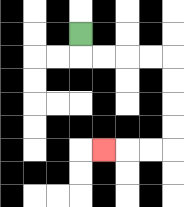{'start': '[3, 1]', 'end': '[4, 6]', 'path_directions': 'D,R,R,R,R,D,D,D,D,L,L,L', 'path_coordinates': '[[3, 1], [3, 2], [4, 2], [5, 2], [6, 2], [7, 2], [7, 3], [7, 4], [7, 5], [7, 6], [6, 6], [5, 6], [4, 6]]'}